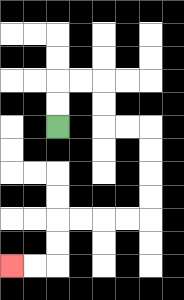{'start': '[2, 5]', 'end': '[0, 11]', 'path_directions': 'U,U,R,R,D,D,R,R,D,D,D,D,L,L,L,L,D,D,L,L', 'path_coordinates': '[[2, 5], [2, 4], [2, 3], [3, 3], [4, 3], [4, 4], [4, 5], [5, 5], [6, 5], [6, 6], [6, 7], [6, 8], [6, 9], [5, 9], [4, 9], [3, 9], [2, 9], [2, 10], [2, 11], [1, 11], [0, 11]]'}